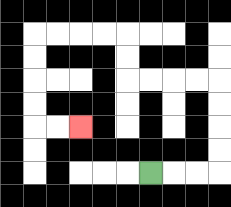{'start': '[6, 7]', 'end': '[3, 5]', 'path_directions': 'R,R,R,U,U,U,U,L,L,L,L,U,U,L,L,L,L,D,D,D,D,R,R', 'path_coordinates': '[[6, 7], [7, 7], [8, 7], [9, 7], [9, 6], [9, 5], [9, 4], [9, 3], [8, 3], [7, 3], [6, 3], [5, 3], [5, 2], [5, 1], [4, 1], [3, 1], [2, 1], [1, 1], [1, 2], [1, 3], [1, 4], [1, 5], [2, 5], [3, 5]]'}